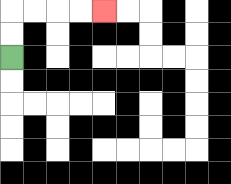{'start': '[0, 2]', 'end': '[4, 0]', 'path_directions': 'U,U,R,R,R,R', 'path_coordinates': '[[0, 2], [0, 1], [0, 0], [1, 0], [2, 0], [3, 0], [4, 0]]'}